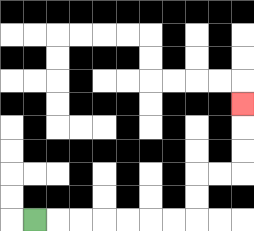{'start': '[1, 9]', 'end': '[10, 4]', 'path_directions': 'R,R,R,R,R,R,R,U,U,R,R,U,U,U', 'path_coordinates': '[[1, 9], [2, 9], [3, 9], [4, 9], [5, 9], [6, 9], [7, 9], [8, 9], [8, 8], [8, 7], [9, 7], [10, 7], [10, 6], [10, 5], [10, 4]]'}